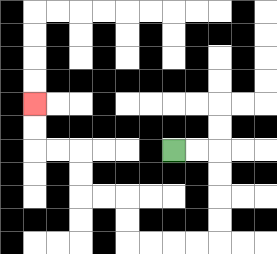{'start': '[7, 6]', 'end': '[1, 4]', 'path_directions': 'R,R,D,D,D,D,L,L,L,L,U,U,L,L,U,U,L,L,U,U', 'path_coordinates': '[[7, 6], [8, 6], [9, 6], [9, 7], [9, 8], [9, 9], [9, 10], [8, 10], [7, 10], [6, 10], [5, 10], [5, 9], [5, 8], [4, 8], [3, 8], [3, 7], [3, 6], [2, 6], [1, 6], [1, 5], [1, 4]]'}